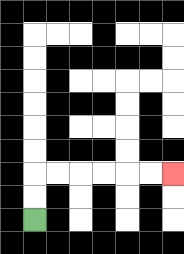{'start': '[1, 9]', 'end': '[7, 7]', 'path_directions': 'U,U,R,R,R,R,R,R', 'path_coordinates': '[[1, 9], [1, 8], [1, 7], [2, 7], [3, 7], [4, 7], [5, 7], [6, 7], [7, 7]]'}